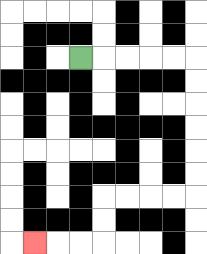{'start': '[3, 2]', 'end': '[1, 10]', 'path_directions': 'R,R,R,R,R,D,D,D,D,D,D,L,L,L,L,D,D,L,L,L', 'path_coordinates': '[[3, 2], [4, 2], [5, 2], [6, 2], [7, 2], [8, 2], [8, 3], [8, 4], [8, 5], [8, 6], [8, 7], [8, 8], [7, 8], [6, 8], [5, 8], [4, 8], [4, 9], [4, 10], [3, 10], [2, 10], [1, 10]]'}